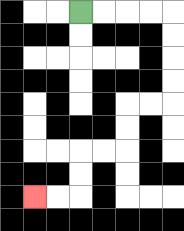{'start': '[3, 0]', 'end': '[1, 8]', 'path_directions': 'R,R,R,R,D,D,D,D,L,L,D,D,L,L,D,D,L,L', 'path_coordinates': '[[3, 0], [4, 0], [5, 0], [6, 0], [7, 0], [7, 1], [7, 2], [7, 3], [7, 4], [6, 4], [5, 4], [5, 5], [5, 6], [4, 6], [3, 6], [3, 7], [3, 8], [2, 8], [1, 8]]'}